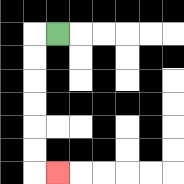{'start': '[2, 1]', 'end': '[2, 7]', 'path_directions': 'L,D,D,D,D,D,D,R', 'path_coordinates': '[[2, 1], [1, 1], [1, 2], [1, 3], [1, 4], [1, 5], [1, 6], [1, 7], [2, 7]]'}